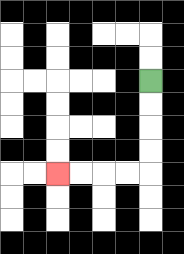{'start': '[6, 3]', 'end': '[2, 7]', 'path_directions': 'D,D,D,D,L,L,L,L', 'path_coordinates': '[[6, 3], [6, 4], [6, 5], [6, 6], [6, 7], [5, 7], [4, 7], [3, 7], [2, 7]]'}